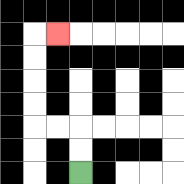{'start': '[3, 7]', 'end': '[2, 1]', 'path_directions': 'U,U,L,L,U,U,U,U,R', 'path_coordinates': '[[3, 7], [3, 6], [3, 5], [2, 5], [1, 5], [1, 4], [1, 3], [1, 2], [1, 1], [2, 1]]'}